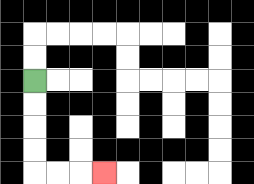{'start': '[1, 3]', 'end': '[4, 7]', 'path_directions': 'D,D,D,D,R,R,R', 'path_coordinates': '[[1, 3], [1, 4], [1, 5], [1, 6], [1, 7], [2, 7], [3, 7], [4, 7]]'}